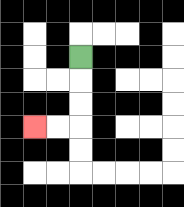{'start': '[3, 2]', 'end': '[1, 5]', 'path_directions': 'D,D,D,L,L', 'path_coordinates': '[[3, 2], [3, 3], [3, 4], [3, 5], [2, 5], [1, 5]]'}